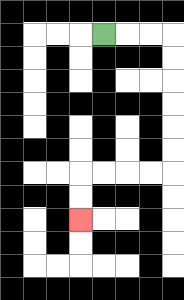{'start': '[4, 1]', 'end': '[3, 9]', 'path_directions': 'R,R,R,D,D,D,D,D,D,L,L,L,L,D,D', 'path_coordinates': '[[4, 1], [5, 1], [6, 1], [7, 1], [7, 2], [7, 3], [7, 4], [7, 5], [7, 6], [7, 7], [6, 7], [5, 7], [4, 7], [3, 7], [3, 8], [3, 9]]'}